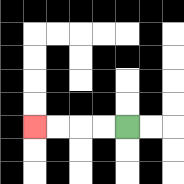{'start': '[5, 5]', 'end': '[1, 5]', 'path_directions': 'L,L,L,L', 'path_coordinates': '[[5, 5], [4, 5], [3, 5], [2, 5], [1, 5]]'}